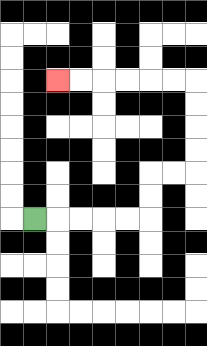{'start': '[1, 9]', 'end': '[2, 3]', 'path_directions': 'R,R,R,R,R,U,U,R,R,U,U,U,U,L,L,L,L,L,L', 'path_coordinates': '[[1, 9], [2, 9], [3, 9], [4, 9], [5, 9], [6, 9], [6, 8], [6, 7], [7, 7], [8, 7], [8, 6], [8, 5], [8, 4], [8, 3], [7, 3], [6, 3], [5, 3], [4, 3], [3, 3], [2, 3]]'}